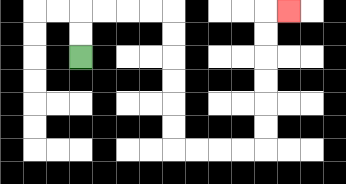{'start': '[3, 2]', 'end': '[12, 0]', 'path_directions': 'U,U,R,R,R,R,D,D,D,D,D,D,R,R,R,R,U,U,U,U,U,U,R', 'path_coordinates': '[[3, 2], [3, 1], [3, 0], [4, 0], [5, 0], [6, 0], [7, 0], [7, 1], [7, 2], [7, 3], [7, 4], [7, 5], [7, 6], [8, 6], [9, 6], [10, 6], [11, 6], [11, 5], [11, 4], [11, 3], [11, 2], [11, 1], [11, 0], [12, 0]]'}